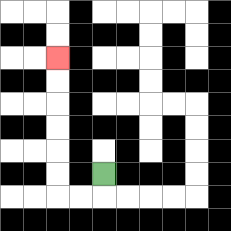{'start': '[4, 7]', 'end': '[2, 2]', 'path_directions': 'D,L,L,U,U,U,U,U,U', 'path_coordinates': '[[4, 7], [4, 8], [3, 8], [2, 8], [2, 7], [2, 6], [2, 5], [2, 4], [2, 3], [2, 2]]'}